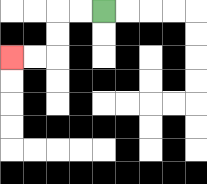{'start': '[4, 0]', 'end': '[0, 2]', 'path_directions': 'L,L,D,D,L,L', 'path_coordinates': '[[4, 0], [3, 0], [2, 0], [2, 1], [2, 2], [1, 2], [0, 2]]'}